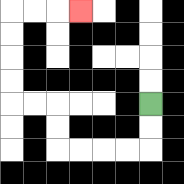{'start': '[6, 4]', 'end': '[3, 0]', 'path_directions': 'D,D,L,L,L,L,U,U,L,L,U,U,U,U,R,R,R', 'path_coordinates': '[[6, 4], [6, 5], [6, 6], [5, 6], [4, 6], [3, 6], [2, 6], [2, 5], [2, 4], [1, 4], [0, 4], [0, 3], [0, 2], [0, 1], [0, 0], [1, 0], [2, 0], [3, 0]]'}